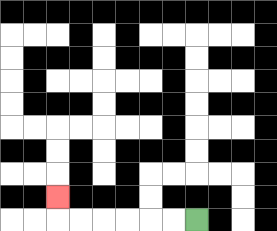{'start': '[8, 9]', 'end': '[2, 8]', 'path_directions': 'L,L,L,L,L,L,U', 'path_coordinates': '[[8, 9], [7, 9], [6, 9], [5, 9], [4, 9], [3, 9], [2, 9], [2, 8]]'}